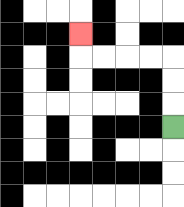{'start': '[7, 5]', 'end': '[3, 1]', 'path_directions': 'U,U,U,L,L,L,L,U', 'path_coordinates': '[[7, 5], [7, 4], [7, 3], [7, 2], [6, 2], [5, 2], [4, 2], [3, 2], [3, 1]]'}